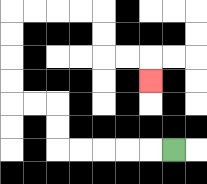{'start': '[7, 6]', 'end': '[6, 3]', 'path_directions': 'L,L,L,L,L,U,U,L,L,U,U,U,U,R,R,R,R,D,D,R,R,D', 'path_coordinates': '[[7, 6], [6, 6], [5, 6], [4, 6], [3, 6], [2, 6], [2, 5], [2, 4], [1, 4], [0, 4], [0, 3], [0, 2], [0, 1], [0, 0], [1, 0], [2, 0], [3, 0], [4, 0], [4, 1], [4, 2], [5, 2], [6, 2], [6, 3]]'}